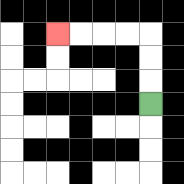{'start': '[6, 4]', 'end': '[2, 1]', 'path_directions': 'U,U,U,L,L,L,L', 'path_coordinates': '[[6, 4], [6, 3], [6, 2], [6, 1], [5, 1], [4, 1], [3, 1], [2, 1]]'}